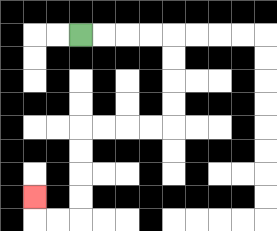{'start': '[3, 1]', 'end': '[1, 8]', 'path_directions': 'R,R,R,R,D,D,D,D,L,L,L,L,D,D,D,D,L,L,U', 'path_coordinates': '[[3, 1], [4, 1], [5, 1], [6, 1], [7, 1], [7, 2], [7, 3], [7, 4], [7, 5], [6, 5], [5, 5], [4, 5], [3, 5], [3, 6], [3, 7], [3, 8], [3, 9], [2, 9], [1, 9], [1, 8]]'}